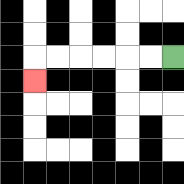{'start': '[7, 2]', 'end': '[1, 3]', 'path_directions': 'L,L,L,L,L,L,D', 'path_coordinates': '[[7, 2], [6, 2], [5, 2], [4, 2], [3, 2], [2, 2], [1, 2], [1, 3]]'}